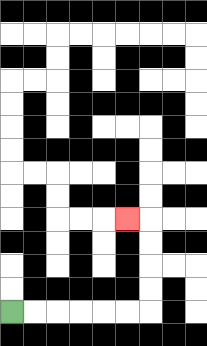{'start': '[0, 13]', 'end': '[5, 9]', 'path_directions': 'R,R,R,R,R,R,U,U,U,U,L', 'path_coordinates': '[[0, 13], [1, 13], [2, 13], [3, 13], [4, 13], [5, 13], [6, 13], [6, 12], [6, 11], [6, 10], [6, 9], [5, 9]]'}